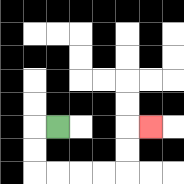{'start': '[2, 5]', 'end': '[6, 5]', 'path_directions': 'L,D,D,R,R,R,R,U,U,R', 'path_coordinates': '[[2, 5], [1, 5], [1, 6], [1, 7], [2, 7], [3, 7], [4, 7], [5, 7], [5, 6], [5, 5], [6, 5]]'}